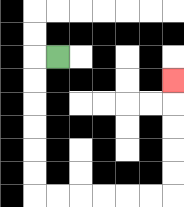{'start': '[2, 2]', 'end': '[7, 3]', 'path_directions': 'L,D,D,D,D,D,D,R,R,R,R,R,R,U,U,U,U,U', 'path_coordinates': '[[2, 2], [1, 2], [1, 3], [1, 4], [1, 5], [1, 6], [1, 7], [1, 8], [2, 8], [3, 8], [4, 8], [5, 8], [6, 8], [7, 8], [7, 7], [7, 6], [7, 5], [7, 4], [7, 3]]'}